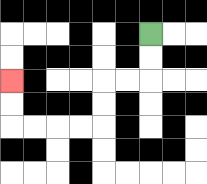{'start': '[6, 1]', 'end': '[0, 3]', 'path_directions': 'D,D,L,L,D,D,L,L,L,L,U,U', 'path_coordinates': '[[6, 1], [6, 2], [6, 3], [5, 3], [4, 3], [4, 4], [4, 5], [3, 5], [2, 5], [1, 5], [0, 5], [0, 4], [0, 3]]'}